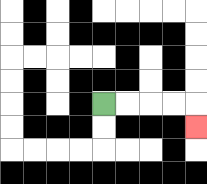{'start': '[4, 4]', 'end': '[8, 5]', 'path_directions': 'R,R,R,R,D', 'path_coordinates': '[[4, 4], [5, 4], [6, 4], [7, 4], [8, 4], [8, 5]]'}